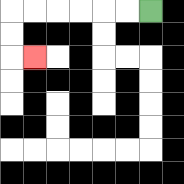{'start': '[6, 0]', 'end': '[1, 2]', 'path_directions': 'L,L,L,L,L,L,D,D,R', 'path_coordinates': '[[6, 0], [5, 0], [4, 0], [3, 0], [2, 0], [1, 0], [0, 0], [0, 1], [0, 2], [1, 2]]'}